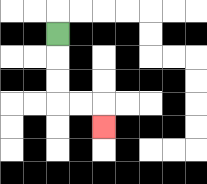{'start': '[2, 1]', 'end': '[4, 5]', 'path_directions': 'D,D,D,R,R,D', 'path_coordinates': '[[2, 1], [2, 2], [2, 3], [2, 4], [3, 4], [4, 4], [4, 5]]'}